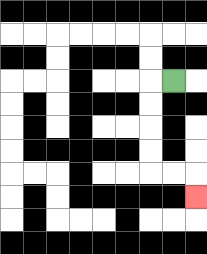{'start': '[7, 3]', 'end': '[8, 8]', 'path_directions': 'L,D,D,D,D,R,R,D', 'path_coordinates': '[[7, 3], [6, 3], [6, 4], [6, 5], [6, 6], [6, 7], [7, 7], [8, 7], [8, 8]]'}